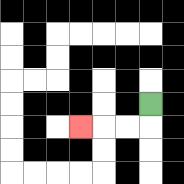{'start': '[6, 4]', 'end': '[3, 5]', 'path_directions': 'D,L,L,L', 'path_coordinates': '[[6, 4], [6, 5], [5, 5], [4, 5], [3, 5]]'}